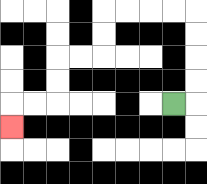{'start': '[7, 4]', 'end': '[0, 5]', 'path_directions': 'R,U,U,U,U,L,L,L,L,D,D,L,L,D,D,L,L,D', 'path_coordinates': '[[7, 4], [8, 4], [8, 3], [8, 2], [8, 1], [8, 0], [7, 0], [6, 0], [5, 0], [4, 0], [4, 1], [4, 2], [3, 2], [2, 2], [2, 3], [2, 4], [1, 4], [0, 4], [0, 5]]'}